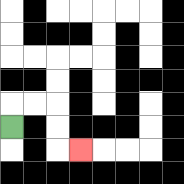{'start': '[0, 5]', 'end': '[3, 6]', 'path_directions': 'U,R,R,D,D,R', 'path_coordinates': '[[0, 5], [0, 4], [1, 4], [2, 4], [2, 5], [2, 6], [3, 6]]'}